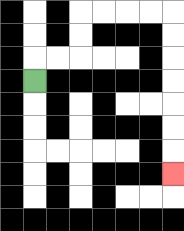{'start': '[1, 3]', 'end': '[7, 7]', 'path_directions': 'U,R,R,U,U,R,R,R,R,D,D,D,D,D,D,D', 'path_coordinates': '[[1, 3], [1, 2], [2, 2], [3, 2], [3, 1], [3, 0], [4, 0], [5, 0], [6, 0], [7, 0], [7, 1], [7, 2], [7, 3], [7, 4], [7, 5], [7, 6], [7, 7]]'}